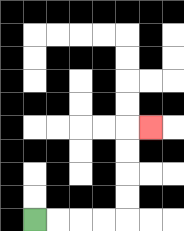{'start': '[1, 9]', 'end': '[6, 5]', 'path_directions': 'R,R,R,R,U,U,U,U,R', 'path_coordinates': '[[1, 9], [2, 9], [3, 9], [4, 9], [5, 9], [5, 8], [5, 7], [5, 6], [5, 5], [6, 5]]'}